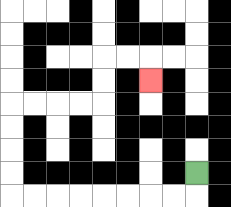{'start': '[8, 7]', 'end': '[6, 3]', 'path_directions': 'D,L,L,L,L,L,L,L,L,U,U,U,U,R,R,R,R,U,U,R,R,D', 'path_coordinates': '[[8, 7], [8, 8], [7, 8], [6, 8], [5, 8], [4, 8], [3, 8], [2, 8], [1, 8], [0, 8], [0, 7], [0, 6], [0, 5], [0, 4], [1, 4], [2, 4], [3, 4], [4, 4], [4, 3], [4, 2], [5, 2], [6, 2], [6, 3]]'}